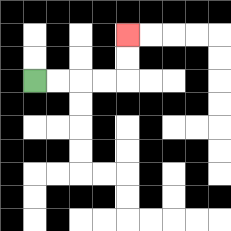{'start': '[1, 3]', 'end': '[5, 1]', 'path_directions': 'R,R,R,R,U,U', 'path_coordinates': '[[1, 3], [2, 3], [3, 3], [4, 3], [5, 3], [5, 2], [5, 1]]'}